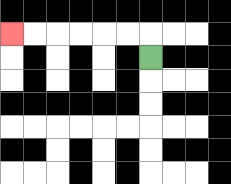{'start': '[6, 2]', 'end': '[0, 1]', 'path_directions': 'U,L,L,L,L,L,L', 'path_coordinates': '[[6, 2], [6, 1], [5, 1], [4, 1], [3, 1], [2, 1], [1, 1], [0, 1]]'}